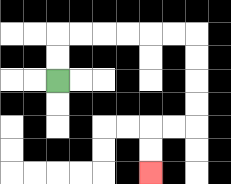{'start': '[2, 3]', 'end': '[6, 7]', 'path_directions': 'U,U,R,R,R,R,R,R,D,D,D,D,L,L,D,D', 'path_coordinates': '[[2, 3], [2, 2], [2, 1], [3, 1], [4, 1], [5, 1], [6, 1], [7, 1], [8, 1], [8, 2], [8, 3], [8, 4], [8, 5], [7, 5], [6, 5], [6, 6], [6, 7]]'}